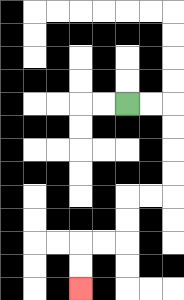{'start': '[5, 4]', 'end': '[3, 12]', 'path_directions': 'R,R,D,D,D,D,L,L,D,D,L,L,D,D', 'path_coordinates': '[[5, 4], [6, 4], [7, 4], [7, 5], [7, 6], [7, 7], [7, 8], [6, 8], [5, 8], [5, 9], [5, 10], [4, 10], [3, 10], [3, 11], [3, 12]]'}